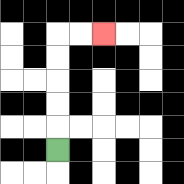{'start': '[2, 6]', 'end': '[4, 1]', 'path_directions': 'U,U,U,U,U,R,R', 'path_coordinates': '[[2, 6], [2, 5], [2, 4], [2, 3], [2, 2], [2, 1], [3, 1], [4, 1]]'}